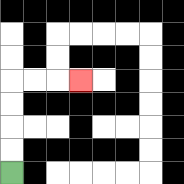{'start': '[0, 7]', 'end': '[3, 3]', 'path_directions': 'U,U,U,U,R,R,R', 'path_coordinates': '[[0, 7], [0, 6], [0, 5], [0, 4], [0, 3], [1, 3], [2, 3], [3, 3]]'}